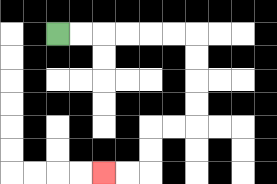{'start': '[2, 1]', 'end': '[4, 7]', 'path_directions': 'R,R,R,R,R,R,D,D,D,D,L,L,D,D,L,L', 'path_coordinates': '[[2, 1], [3, 1], [4, 1], [5, 1], [6, 1], [7, 1], [8, 1], [8, 2], [8, 3], [8, 4], [8, 5], [7, 5], [6, 5], [6, 6], [6, 7], [5, 7], [4, 7]]'}